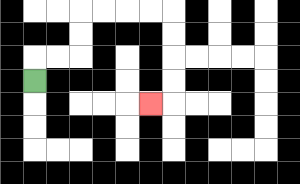{'start': '[1, 3]', 'end': '[6, 4]', 'path_directions': 'U,R,R,U,U,R,R,R,R,D,D,D,D,L', 'path_coordinates': '[[1, 3], [1, 2], [2, 2], [3, 2], [3, 1], [3, 0], [4, 0], [5, 0], [6, 0], [7, 0], [7, 1], [7, 2], [7, 3], [7, 4], [6, 4]]'}